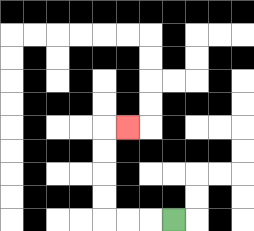{'start': '[7, 9]', 'end': '[5, 5]', 'path_directions': 'L,L,L,U,U,U,U,R', 'path_coordinates': '[[7, 9], [6, 9], [5, 9], [4, 9], [4, 8], [4, 7], [4, 6], [4, 5], [5, 5]]'}